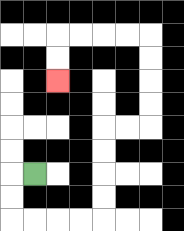{'start': '[1, 7]', 'end': '[2, 3]', 'path_directions': 'L,D,D,R,R,R,R,U,U,U,U,R,R,U,U,U,U,L,L,L,L,D,D', 'path_coordinates': '[[1, 7], [0, 7], [0, 8], [0, 9], [1, 9], [2, 9], [3, 9], [4, 9], [4, 8], [4, 7], [4, 6], [4, 5], [5, 5], [6, 5], [6, 4], [6, 3], [6, 2], [6, 1], [5, 1], [4, 1], [3, 1], [2, 1], [2, 2], [2, 3]]'}